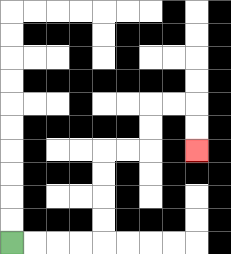{'start': '[0, 10]', 'end': '[8, 6]', 'path_directions': 'R,R,R,R,U,U,U,U,R,R,U,U,R,R,D,D', 'path_coordinates': '[[0, 10], [1, 10], [2, 10], [3, 10], [4, 10], [4, 9], [4, 8], [4, 7], [4, 6], [5, 6], [6, 6], [6, 5], [6, 4], [7, 4], [8, 4], [8, 5], [8, 6]]'}